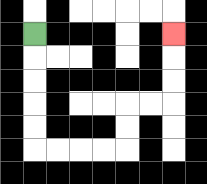{'start': '[1, 1]', 'end': '[7, 1]', 'path_directions': 'D,D,D,D,D,R,R,R,R,U,U,R,R,U,U,U', 'path_coordinates': '[[1, 1], [1, 2], [1, 3], [1, 4], [1, 5], [1, 6], [2, 6], [3, 6], [4, 6], [5, 6], [5, 5], [5, 4], [6, 4], [7, 4], [7, 3], [7, 2], [7, 1]]'}